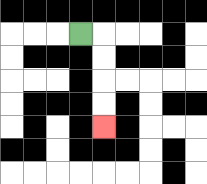{'start': '[3, 1]', 'end': '[4, 5]', 'path_directions': 'R,D,D,D,D', 'path_coordinates': '[[3, 1], [4, 1], [4, 2], [4, 3], [4, 4], [4, 5]]'}